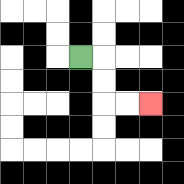{'start': '[3, 2]', 'end': '[6, 4]', 'path_directions': 'R,D,D,R,R', 'path_coordinates': '[[3, 2], [4, 2], [4, 3], [4, 4], [5, 4], [6, 4]]'}